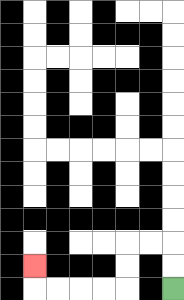{'start': '[7, 12]', 'end': '[1, 11]', 'path_directions': 'U,U,L,L,D,D,L,L,L,L,U', 'path_coordinates': '[[7, 12], [7, 11], [7, 10], [6, 10], [5, 10], [5, 11], [5, 12], [4, 12], [3, 12], [2, 12], [1, 12], [1, 11]]'}